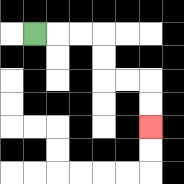{'start': '[1, 1]', 'end': '[6, 5]', 'path_directions': 'R,R,R,D,D,R,R,D,D', 'path_coordinates': '[[1, 1], [2, 1], [3, 1], [4, 1], [4, 2], [4, 3], [5, 3], [6, 3], [6, 4], [6, 5]]'}